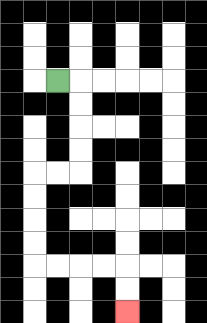{'start': '[2, 3]', 'end': '[5, 13]', 'path_directions': 'R,D,D,D,D,L,L,D,D,D,D,R,R,R,R,D,D', 'path_coordinates': '[[2, 3], [3, 3], [3, 4], [3, 5], [3, 6], [3, 7], [2, 7], [1, 7], [1, 8], [1, 9], [1, 10], [1, 11], [2, 11], [3, 11], [4, 11], [5, 11], [5, 12], [5, 13]]'}